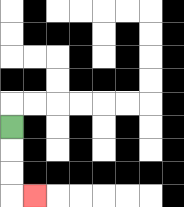{'start': '[0, 5]', 'end': '[1, 8]', 'path_directions': 'D,D,D,R', 'path_coordinates': '[[0, 5], [0, 6], [0, 7], [0, 8], [1, 8]]'}